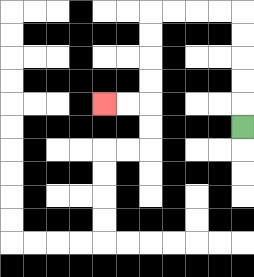{'start': '[10, 5]', 'end': '[4, 4]', 'path_directions': 'U,U,U,U,U,L,L,L,L,D,D,D,D,L,L', 'path_coordinates': '[[10, 5], [10, 4], [10, 3], [10, 2], [10, 1], [10, 0], [9, 0], [8, 0], [7, 0], [6, 0], [6, 1], [6, 2], [6, 3], [6, 4], [5, 4], [4, 4]]'}